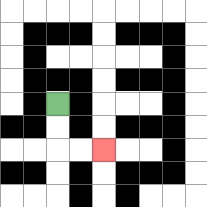{'start': '[2, 4]', 'end': '[4, 6]', 'path_directions': 'D,D,R,R', 'path_coordinates': '[[2, 4], [2, 5], [2, 6], [3, 6], [4, 6]]'}